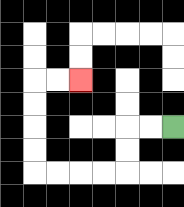{'start': '[7, 5]', 'end': '[3, 3]', 'path_directions': 'L,L,D,D,L,L,L,L,U,U,U,U,R,R', 'path_coordinates': '[[7, 5], [6, 5], [5, 5], [5, 6], [5, 7], [4, 7], [3, 7], [2, 7], [1, 7], [1, 6], [1, 5], [1, 4], [1, 3], [2, 3], [3, 3]]'}